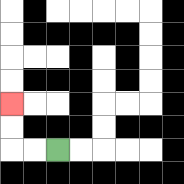{'start': '[2, 6]', 'end': '[0, 4]', 'path_directions': 'L,L,U,U', 'path_coordinates': '[[2, 6], [1, 6], [0, 6], [0, 5], [0, 4]]'}